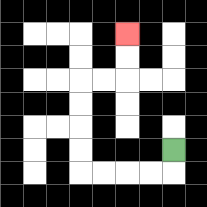{'start': '[7, 6]', 'end': '[5, 1]', 'path_directions': 'D,L,L,L,L,U,U,U,U,R,R,U,U', 'path_coordinates': '[[7, 6], [7, 7], [6, 7], [5, 7], [4, 7], [3, 7], [3, 6], [3, 5], [3, 4], [3, 3], [4, 3], [5, 3], [5, 2], [5, 1]]'}